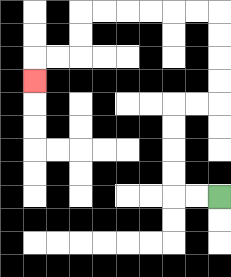{'start': '[9, 8]', 'end': '[1, 3]', 'path_directions': 'L,L,U,U,U,U,R,R,U,U,U,U,L,L,L,L,L,L,D,D,L,L,D', 'path_coordinates': '[[9, 8], [8, 8], [7, 8], [7, 7], [7, 6], [7, 5], [7, 4], [8, 4], [9, 4], [9, 3], [9, 2], [9, 1], [9, 0], [8, 0], [7, 0], [6, 0], [5, 0], [4, 0], [3, 0], [3, 1], [3, 2], [2, 2], [1, 2], [1, 3]]'}